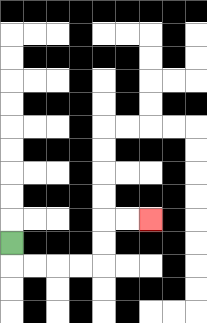{'start': '[0, 10]', 'end': '[6, 9]', 'path_directions': 'D,R,R,R,R,U,U,R,R', 'path_coordinates': '[[0, 10], [0, 11], [1, 11], [2, 11], [3, 11], [4, 11], [4, 10], [4, 9], [5, 9], [6, 9]]'}